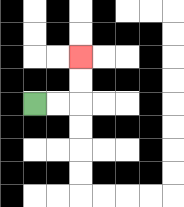{'start': '[1, 4]', 'end': '[3, 2]', 'path_directions': 'R,R,U,U', 'path_coordinates': '[[1, 4], [2, 4], [3, 4], [3, 3], [3, 2]]'}